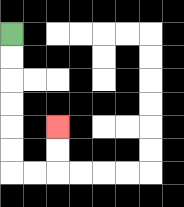{'start': '[0, 1]', 'end': '[2, 5]', 'path_directions': 'D,D,D,D,D,D,R,R,U,U', 'path_coordinates': '[[0, 1], [0, 2], [0, 3], [0, 4], [0, 5], [0, 6], [0, 7], [1, 7], [2, 7], [2, 6], [2, 5]]'}